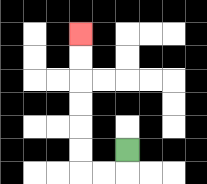{'start': '[5, 6]', 'end': '[3, 1]', 'path_directions': 'D,L,L,U,U,U,U,U,U', 'path_coordinates': '[[5, 6], [5, 7], [4, 7], [3, 7], [3, 6], [3, 5], [3, 4], [3, 3], [3, 2], [3, 1]]'}